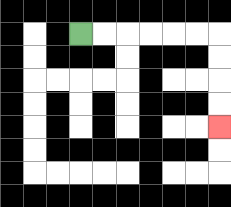{'start': '[3, 1]', 'end': '[9, 5]', 'path_directions': 'R,R,R,R,R,R,D,D,D,D', 'path_coordinates': '[[3, 1], [4, 1], [5, 1], [6, 1], [7, 1], [8, 1], [9, 1], [9, 2], [9, 3], [9, 4], [9, 5]]'}